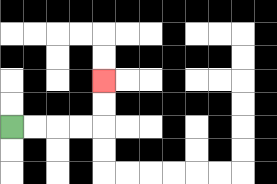{'start': '[0, 5]', 'end': '[4, 3]', 'path_directions': 'R,R,R,R,U,U', 'path_coordinates': '[[0, 5], [1, 5], [2, 5], [3, 5], [4, 5], [4, 4], [4, 3]]'}